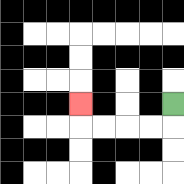{'start': '[7, 4]', 'end': '[3, 4]', 'path_directions': 'D,L,L,L,L,U', 'path_coordinates': '[[7, 4], [7, 5], [6, 5], [5, 5], [4, 5], [3, 5], [3, 4]]'}